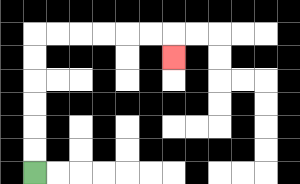{'start': '[1, 7]', 'end': '[7, 2]', 'path_directions': 'U,U,U,U,U,U,R,R,R,R,R,R,D', 'path_coordinates': '[[1, 7], [1, 6], [1, 5], [1, 4], [1, 3], [1, 2], [1, 1], [2, 1], [3, 1], [4, 1], [5, 1], [6, 1], [7, 1], [7, 2]]'}